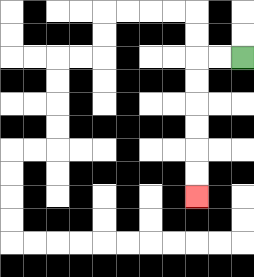{'start': '[10, 2]', 'end': '[8, 8]', 'path_directions': 'L,L,D,D,D,D,D,D', 'path_coordinates': '[[10, 2], [9, 2], [8, 2], [8, 3], [8, 4], [8, 5], [8, 6], [8, 7], [8, 8]]'}